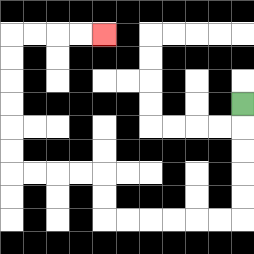{'start': '[10, 4]', 'end': '[4, 1]', 'path_directions': 'D,D,D,D,D,L,L,L,L,L,L,U,U,L,L,L,L,U,U,U,U,U,U,R,R,R,R', 'path_coordinates': '[[10, 4], [10, 5], [10, 6], [10, 7], [10, 8], [10, 9], [9, 9], [8, 9], [7, 9], [6, 9], [5, 9], [4, 9], [4, 8], [4, 7], [3, 7], [2, 7], [1, 7], [0, 7], [0, 6], [0, 5], [0, 4], [0, 3], [0, 2], [0, 1], [1, 1], [2, 1], [3, 1], [4, 1]]'}